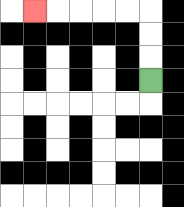{'start': '[6, 3]', 'end': '[1, 0]', 'path_directions': 'U,U,U,L,L,L,L,L', 'path_coordinates': '[[6, 3], [6, 2], [6, 1], [6, 0], [5, 0], [4, 0], [3, 0], [2, 0], [1, 0]]'}